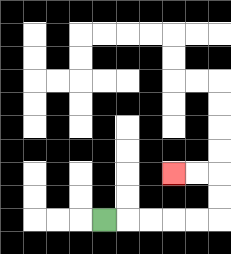{'start': '[4, 9]', 'end': '[7, 7]', 'path_directions': 'R,R,R,R,R,U,U,L,L', 'path_coordinates': '[[4, 9], [5, 9], [6, 9], [7, 9], [8, 9], [9, 9], [9, 8], [9, 7], [8, 7], [7, 7]]'}